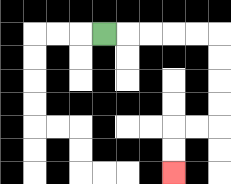{'start': '[4, 1]', 'end': '[7, 7]', 'path_directions': 'R,R,R,R,R,D,D,D,D,L,L,D,D', 'path_coordinates': '[[4, 1], [5, 1], [6, 1], [7, 1], [8, 1], [9, 1], [9, 2], [9, 3], [9, 4], [9, 5], [8, 5], [7, 5], [7, 6], [7, 7]]'}